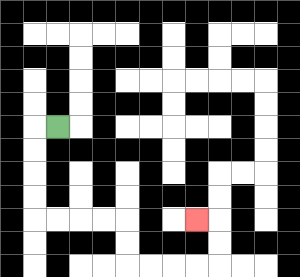{'start': '[2, 5]', 'end': '[8, 9]', 'path_directions': 'L,D,D,D,D,R,R,R,R,D,D,R,R,R,R,U,U,L', 'path_coordinates': '[[2, 5], [1, 5], [1, 6], [1, 7], [1, 8], [1, 9], [2, 9], [3, 9], [4, 9], [5, 9], [5, 10], [5, 11], [6, 11], [7, 11], [8, 11], [9, 11], [9, 10], [9, 9], [8, 9]]'}